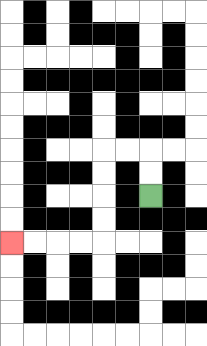{'start': '[6, 8]', 'end': '[0, 10]', 'path_directions': 'U,U,L,L,D,D,D,D,L,L,L,L', 'path_coordinates': '[[6, 8], [6, 7], [6, 6], [5, 6], [4, 6], [4, 7], [4, 8], [4, 9], [4, 10], [3, 10], [2, 10], [1, 10], [0, 10]]'}